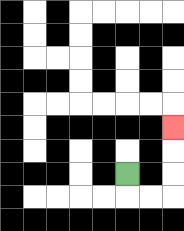{'start': '[5, 7]', 'end': '[7, 5]', 'path_directions': 'D,R,R,U,U,U', 'path_coordinates': '[[5, 7], [5, 8], [6, 8], [7, 8], [7, 7], [7, 6], [7, 5]]'}